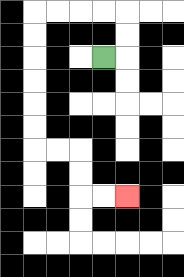{'start': '[4, 2]', 'end': '[5, 8]', 'path_directions': 'R,U,U,L,L,L,L,D,D,D,D,D,D,R,R,D,D,R,R', 'path_coordinates': '[[4, 2], [5, 2], [5, 1], [5, 0], [4, 0], [3, 0], [2, 0], [1, 0], [1, 1], [1, 2], [1, 3], [1, 4], [1, 5], [1, 6], [2, 6], [3, 6], [3, 7], [3, 8], [4, 8], [5, 8]]'}